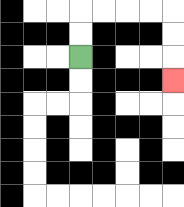{'start': '[3, 2]', 'end': '[7, 3]', 'path_directions': 'U,U,R,R,R,R,D,D,D', 'path_coordinates': '[[3, 2], [3, 1], [3, 0], [4, 0], [5, 0], [6, 0], [7, 0], [7, 1], [7, 2], [7, 3]]'}